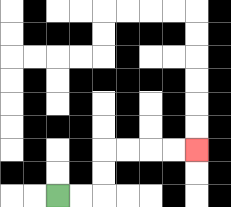{'start': '[2, 8]', 'end': '[8, 6]', 'path_directions': 'R,R,U,U,R,R,R,R', 'path_coordinates': '[[2, 8], [3, 8], [4, 8], [4, 7], [4, 6], [5, 6], [6, 6], [7, 6], [8, 6]]'}